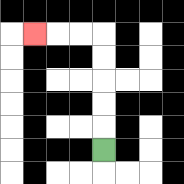{'start': '[4, 6]', 'end': '[1, 1]', 'path_directions': 'U,U,U,U,U,L,L,L', 'path_coordinates': '[[4, 6], [4, 5], [4, 4], [4, 3], [4, 2], [4, 1], [3, 1], [2, 1], [1, 1]]'}